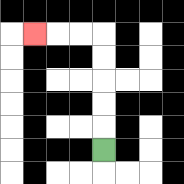{'start': '[4, 6]', 'end': '[1, 1]', 'path_directions': 'U,U,U,U,U,L,L,L', 'path_coordinates': '[[4, 6], [4, 5], [4, 4], [4, 3], [4, 2], [4, 1], [3, 1], [2, 1], [1, 1]]'}